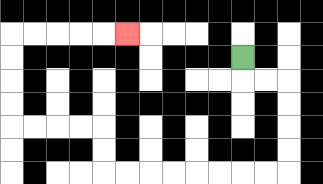{'start': '[10, 2]', 'end': '[5, 1]', 'path_directions': 'D,R,R,D,D,D,D,L,L,L,L,L,L,L,L,U,U,L,L,L,L,U,U,U,U,R,R,R,R,R', 'path_coordinates': '[[10, 2], [10, 3], [11, 3], [12, 3], [12, 4], [12, 5], [12, 6], [12, 7], [11, 7], [10, 7], [9, 7], [8, 7], [7, 7], [6, 7], [5, 7], [4, 7], [4, 6], [4, 5], [3, 5], [2, 5], [1, 5], [0, 5], [0, 4], [0, 3], [0, 2], [0, 1], [1, 1], [2, 1], [3, 1], [4, 1], [5, 1]]'}